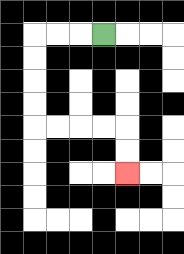{'start': '[4, 1]', 'end': '[5, 7]', 'path_directions': 'L,L,L,D,D,D,D,R,R,R,R,D,D', 'path_coordinates': '[[4, 1], [3, 1], [2, 1], [1, 1], [1, 2], [1, 3], [1, 4], [1, 5], [2, 5], [3, 5], [4, 5], [5, 5], [5, 6], [5, 7]]'}